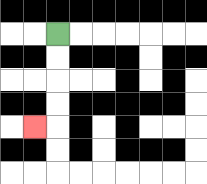{'start': '[2, 1]', 'end': '[1, 5]', 'path_directions': 'D,D,D,D,L', 'path_coordinates': '[[2, 1], [2, 2], [2, 3], [2, 4], [2, 5], [1, 5]]'}